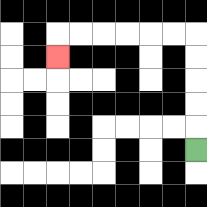{'start': '[8, 6]', 'end': '[2, 2]', 'path_directions': 'U,U,U,U,U,L,L,L,L,L,L,D', 'path_coordinates': '[[8, 6], [8, 5], [8, 4], [8, 3], [8, 2], [8, 1], [7, 1], [6, 1], [5, 1], [4, 1], [3, 1], [2, 1], [2, 2]]'}